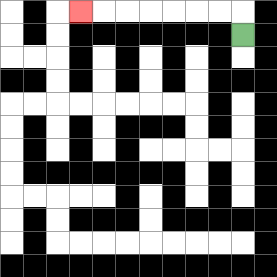{'start': '[10, 1]', 'end': '[3, 0]', 'path_directions': 'U,L,L,L,L,L,L,L', 'path_coordinates': '[[10, 1], [10, 0], [9, 0], [8, 0], [7, 0], [6, 0], [5, 0], [4, 0], [3, 0]]'}